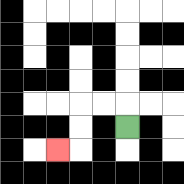{'start': '[5, 5]', 'end': '[2, 6]', 'path_directions': 'U,L,L,D,D,L', 'path_coordinates': '[[5, 5], [5, 4], [4, 4], [3, 4], [3, 5], [3, 6], [2, 6]]'}